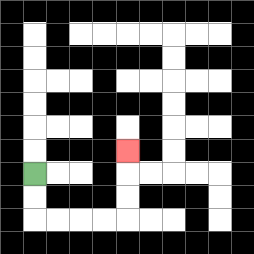{'start': '[1, 7]', 'end': '[5, 6]', 'path_directions': 'D,D,R,R,R,R,U,U,U', 'path_coordinates': '[[1, 7], [1, 8], [1, 9], [2, 9], [3, 9], [4, 9], [5, 9], [5, 8], [5, 7], [5, 6]]'}